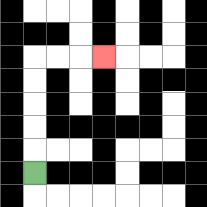{'start': '[1, 7]', 'end': '[4, 2]', 'path_directions': 'U,U,U,U,U,R,R,R', 'path_coordinates': '[[1, 7], [1, 6], [1, 5], [1, 4], [1, 3], [1, 2], [2, 2], [3, 2], [4, 2]]'}